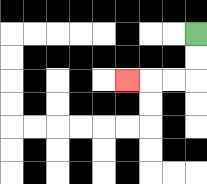{'start': '[8, 1]', 'end': '[5, 3]', 'path_directions': 'D,D,L,L,L', 'path_coordinates': '[[8, 1], [8, 2], [8, 3], [7, 3], [6, 3], [5, 3]]'}